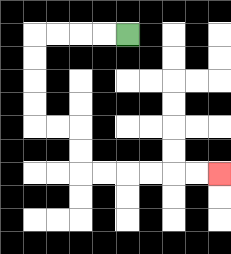{'start': '[5, 1]', 'end': '[9, 7]', 'path_directions': 'L,L,L,L,D,D,D,D,R,R,D,D,R,R,R,R,R,R', 'path_coordinates': '[[5, 1], [4, 1], [3, 1], [2, 1], [1, 1], [1, 2], [1, 3], [1, 4], [1, 5], [2, 5], [3, 5], [3, 6], [3, 7], [4, 7], [5, 7], [6, 7], [7, 7], [8, 7], [9, 7]]'}